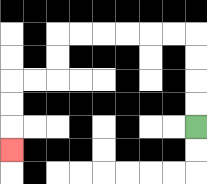{'start': '[8, 5]', 'end': '[0, 6]', 'path_directions': 'U,U,U,U,L,L,L,L,L,L,D,D,L,L,D,D,D', 'path_coordinates': '[[8, 5], [8, 4], [8, 3], [8, 2], [8, 1], [7, 1], [6, 1], [5, 1], [4, 1], [3, 1], [2, 1], [2, 2], [2, 3], [1, 3], [0, 3], [0, 4], [0, 5], [0, 6]]'}